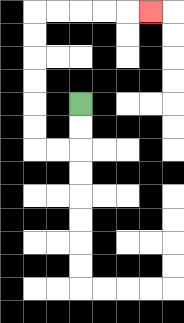{'start': '[3, 4]', 'end': '[6, 0]', 'path_directions': 'D,D,L,L,U,U,U,U,U,U,R,R,R,R,R', 'path_coordinates': '[[3, 4], [3, 5], [3, 6], [2, 6], [1, 6], [1, 5], [1, 4], [1, 3], [1, 2], [1, 1], [1, 0], [2, 0], [3, 0], [4, 0], [5, 0], [6, 0]]'}